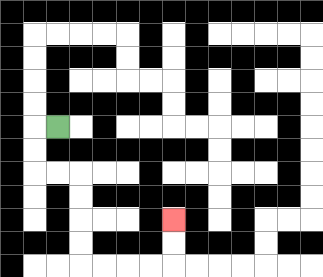{'start': '[2, 5]', 'end': '[7, 9]', 'path_directions': 'L,D,D,R,R,D,D,D,D,R,R,R,R,U,U', 'path_coordinates': '[[2, 5], [1, 5], [1, 6], [1, 7], [2, 7], [3, 7], [3, 8], [3, 9], [3, 10], [3, 11], [4, 11], [5, 11], [6, 11], [7, 11], [7, 10], [7, 9]]'}